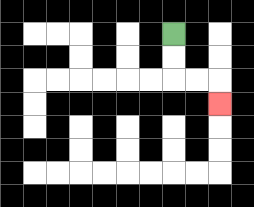{'start': '[7, 1]', 'end': '[9, 4]', 'path_directions': 'D,D,R,R,D', 'path_coordinates': '[[7, 1], [7, 2], [7, 3], [8, 3], [9, 3], [9, 4]]'}